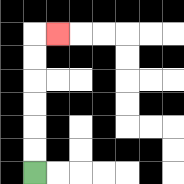{'start': '[1, 7]', 'end': '[2, 1]', 'path_directions': 'U,U,U,U,U,U,R', 'path_coordinates': '[[1, 7], [1, 6], [1, 5], [1, 4], [1, 3], [1, 2], [1, 1], [2, 1]]'}